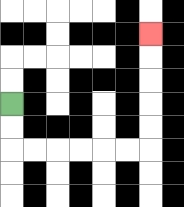{'start': '[0, 4]', 'end': '[6, 1]', 'path_directions': 'D,D,R,R,R,R,R,R,U,U,U,U,U', 'path_coordinates': '[[0, 4], [0, 5], [0, 6], [1, 6], [2, 6], [3, 6], [4, 6], [5, 6], [6, 6], [6, 5], [6, 4], [6, 3], [6, 2], [6, 1]]'}